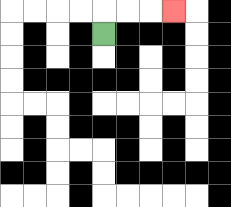{'start': '[4, 1]', 'end': '[7, 0]', 'path_directions': 'U,R,R,R', 'path_coordinates': '[[4, 1], [4, 0], [5, 0], [6, 0], [7, 0]]'}